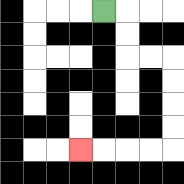{'start': '[4, 0]', 'end': '[3, 6]', 'path_directions': 'R,D,D,R,R,D,D,D,D,L,L,L,L', 'path_coordinates': '[[4, 0], [5, 0], [5, 1], [5, 2], [6, 2], [7, 2], [7, 3], [7, 4], [7, 5], [7, 6], [6, 6], [5, 6], [4, 6], [3, 6]]'}